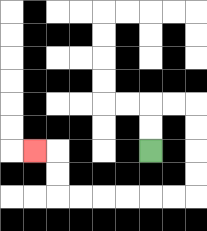{'start': '[6, 6]', 'end': '[1, 6]', 'path_directions': 'U,U,R,R,D,D,D,D,L,L,L,L,L,L,U,U,L', 'path_coordinates': '[[6, 6], [6, 5], [6, 4], [7, 4], [8, 4], [8, 5], [8, 6], [8, 7], [8, 8], [7, 8], [6, 8], [5, 8], [4, 8], [3, 8], [2, 8], [2, 7], [2, 6], [1, 6]]'}